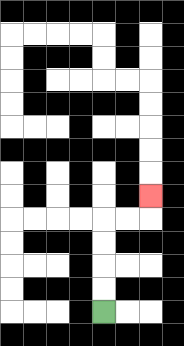{'start': '[4, 13]', 'end': '[6, 8]', 'path_directions': 'U,U,U,U,R,R,U', 'path_coordinates': '[[4, 13], [4, 12], [4, 11], [4, 10], [4, 9], [5, 9], [6, 9], [6, 8]]'}